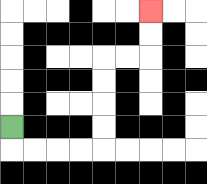{'start': '[0, 5]', 'end': '[6, 0]', 'path_directions': 'D,R,R,R,R,U,U,U,U,R,R,U,U', 'path_coordinates': '[[0, 5], [0, 6], [1, 6], [2, 6], [3, 6], [4, 6], [4, 5], [4, 4], [4, 3], [4, 2], [5, 2], [6, 2], [6, 1], [6, 0]]'}